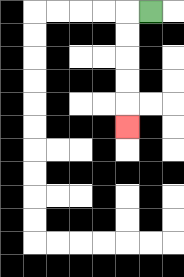{'start': '[6, 0]', 'end': '[5, 5]', 'path_directions': 'L,D,D,D,D,D', 'path_coordinates': '[[6, 0], [5, 0], [5, 1], [5, 2], [5, 3], [5, 4], [5, 5]]'}